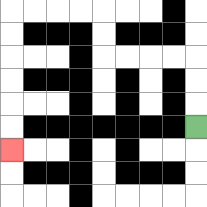{'start': '[8, 5]', 'end': '[0, 6]', 'path_directions': 'U,U,U,L,L,L,L,U,U,L,L,L,L,D,D,D,D,D,D', 'path_coordinates': '[[8, 5], [8, 4], [8, 3], [8, 2], [7, 2], [6, 2], [5, 2], [4, 2], [4, 1], [4, 0], [3, 0], [2, 0], [1, 0], [0, 0], [0, 1], [0, 2], [0, 3], [0, 4], [0, 5], [0, 6]]'}